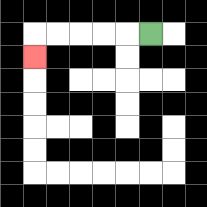{'start': '[6, 1]', 'end': '[1, 2]', 'path_directions': 'L,L,L,L,L,D', 'path_coordinates': '[[6, 1], [5, 1], [4, 1], [3, 1], [2, 1], [1, 1], [1, 2]]'}